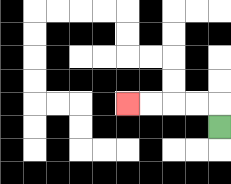{'start': '[9, 5]', 'end': '[5, 4]', 'path_directions': 'U,L,L,L,L', 'path_coordinates': '[[9, 5], [9, 4], [8, 4], [7, 4], [6, 4], [5, 4]]'}